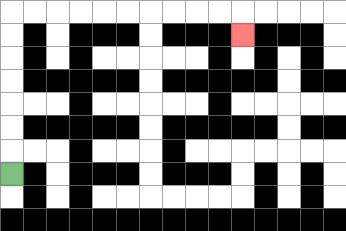{'start': '[0, 7]', 'end': '[10, 1]', 'path_directions': 'U,U,U,U,U,U,U,R,R,R,R,R,R,R,R,R,R,D', 'path_coordinates': '[[0, 7], [0, 6], [0, 5], [0, 4], [0, 3], [0, 2], [0, 1], [0, 0], [1, 0], [2, 0], [3, 0], [4, 0], [5, 0], [6, 0], [7, 0], [8, 0], [9, 0], [10, 0], [10, 1]]'}